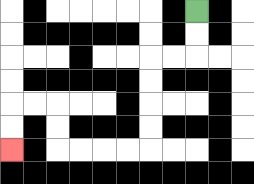{'start': '[8, 0]', 'end': '[0, 6]', 'path_directions': 'D,D,L,L,D,D,D,D,L,L,L,L,U,U,L,L,D,D', 'path_coordinates': '[[8, 0], [8, 1], [8, 2], [7, 2], [6, 2], [6, 3], [6, 4], [6, 5], [6, 6], [5, 6], [4, 6], [3, 6], [2, 6], [2, 5], [2, 4], [1, 4], [0, 4], [0, 5], [0, 6]]'}